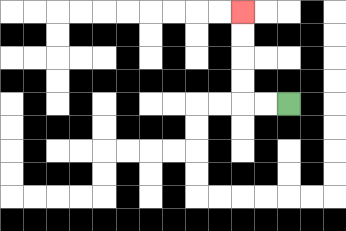{'start': '[12, 4]', 'end': '[10, 0]', 'path_directions': 'L,L,U,U,U,U', 'path_coordinates': '[[12, 4], [11, 4], [10, 4], [10, 3], [10, 2], [10, 1], [10, 0]]'}